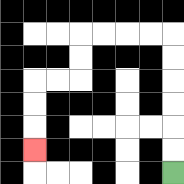{'start': '[7, 7]', 'end': '[1, 6]', 'path_directions': 'U,U,U,U,U,U,L,L,L,L,D,D,L,L,D,D,D', 'path_coordinates': '[[7, 7], [7, 6], [7, 5], [7, 4], [7, 3], [7, 2], [7, 1], [6, 1], [5, 1], [4, 1], [3, 1], [3, 2], [3, 3], [2, 3], [1, 3], [1, 4], [1, 5], [1, 6]]'}